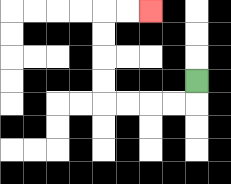{'start': '[8, 3]', 'end': '[6, 0]', 'path_directions': 'D,L,L,L,L,U,U,U,U,R,R', 'path_coordinates': '[[8, 3], [8, 4], [7, 4], [6, 4], [5, 4], [4, 4], [4, 3], [4, 2], [4, 1], [4, 0], [5, 0], [6, 0]]'}